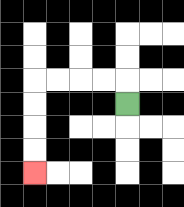{'start': '[5, 4]', 'end': '[1, 7]', 'path_directions': 'U,L,L,L,L,D,D,D,D', 'path_coordinates': '[[5, 4], [5, 3], [4, 3], [3, 3], [2, 3], [1, 3], [1, 4], [1, 5], [1, 6], [1, 7]]'}